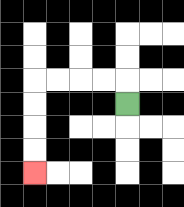{'start': '[5, 4]', 'end': '[1, 7]', 'path_directions': 'U,L,L,L,L,D,D,D,D', 'path_coordinates': '[[5, 4], [5, 3], [4, 3], [3, 3], [2, 3], [1, 3], [1, 4], [1, 5], [1, 6], [1, 7]]'}